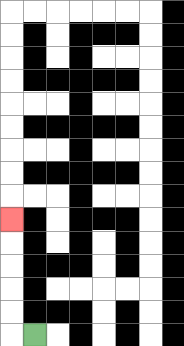{'start': '[1, 14]', 'end': '[0, 9]', 'path_directions': 'L,U,U,U,U,U', 'path_coordinates': '[[1, 14], [0, 14], [0, 13], [0, 12], [0, 11], [0, 10], [0, 9]]'}